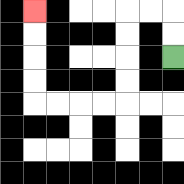{'start': '[7, 2]', 'end': '[1, 0]', 'path_directions': 'U,U,L,L,D,D,D,D,L,L,L,L,U,U,U,U', 'path_coordinates': '[[7, 2], [7, 1], [7, 0], [6, 0], [5, 0], [5, 1], [5, 2], [5, 3], [5, 4], [4, 4], [3, 4], [2, 4], [1, 4], [1, 3], [1, 2], [1, 1], [1, 0]]'}